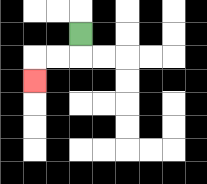{'start': '[3, 1]', 'end': '[1, 3]', 'path_directions': 'D,L,L,D', 'path_coordinates': '[[3, 1], [3, 2], [2, 2], [1, 2], [1, 3]]'}